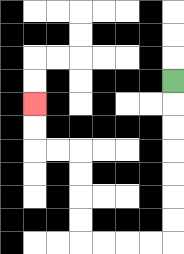{'start': '[7, 3]', 'end': '[1, 4]', 'path_directions': 'D,D,D,D,D,D,D,L,L,L,L,U,U,U,U,L,L,U,U', 'path_coordinates': '[[7, 3], [7, 4], [7, 5], [7, 6], [7, 7], [7, 8], [7, 9], [7, 10], [6, 10], [5, 10], [4, 10], [3, 10], [3, 9], [3, 8], [3, 7], [3, 6], [2, 6], [1, 6], [1, 5], [1, 4]]'}